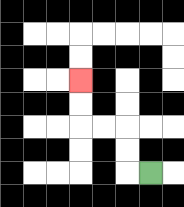{'start': '[6, 7]', 'end': '[3, 3]', 'path_directions': 'L,U,U,L,L,U,U', 'path_coordinates': '[[6, 7], [5, 7], [5, 6], [5, 5], [4, 5], [3, 5], [3, 4], [3, 3]]'}